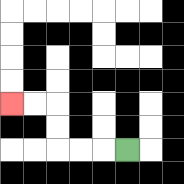{'start': '[5, 6]', 'end': '[0, 4]', 'path_directions': 'L,L,L,U,U,L,L', 'path_coordinates': '[[5, 6], [4, 6], [3, 6], [2, 6], [2, 5], [2, 4], [1, 4], [0, 4]]'}